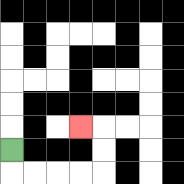{'start': '[0, 6]', 'end': '[3, 5]', 'path_directions': 'D,R,R,R,R,U,U,L', 'path_coordinates': '[[0, 6], [0, 7], [1, 7], [2, 7], [3, 7], [4, 7], [4, 6], [4, 5], [3, 5]]'}